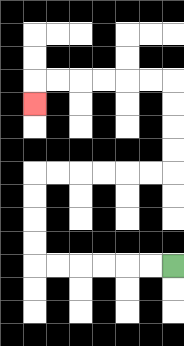{'start': '[7, 11]', 'end': '[1, 4]', 'path_directions': 'L,L,L,L,L,L,U,U,U,U,R,R,R,R,R,R,U,U,U,U,L,L,L,L,L,L,D', 'path_coordinates': '[[7, 11], [6, 11], [5, 11], [4, 11], [3, 11], [2, 11], [1, 11], [1, 10], [1, 9], [1, 8], [1, 7], [2, 7], [3, 7], [4, 7], [5, 7], [6, 7], [7, 7], [7, 6], [7, 5], [7, 4], [7, 3], [6, 3], [5, 3], [4, 3], [3, 3], [2, 3], [1, 3], [1, 4]]'}